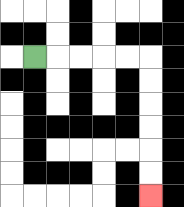{'start': '[1, 2]', 'end': '[6, 8]', 'path_directions': 'R,R,R,R,R,D,D,D,D,D,D', 'path_coordinates': '[[1, 2], [2, 2], [3, 2], [4, 2], [5, 2], [6, 2], [6, 3], [6, 4], [6, 5], [6, 6], [6, 7], [6, 8]]'}